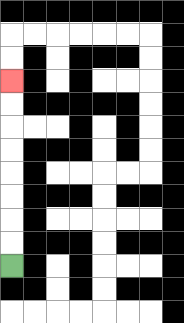{'start': '[0, 11]', 'end': '[0, 3]', 'path_directions': 'U,U,U,U,U,U,U,U', 'path_coordinates': '[[0, 11], [0, 10], [0, 9], [0, 8], [0, 7], [0, 6], [0, 5], [0, 4], [0, 3]]'}